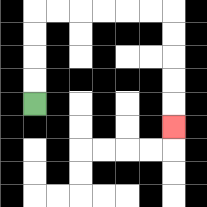{'start': '[1, 4]', 'end': '[7, 5]', 'path_directions': 'U,U,U,U,R,R,R,R,R,R,D,D,D,D,D', 'path_coordinates': '[[1, 4], [1, 3], [1, 2], [1, 1], [1, 0], [2, 0], [3, 0], [4, 0], [5, 0], [6, 0], [7, 0], [7, 1], [7, 2], [7, 3], [7, 4], [7, 5]]'}